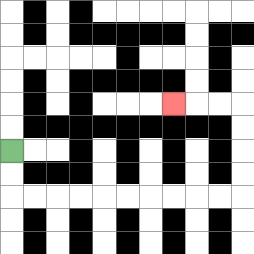{'start': '[0, 6]', 'end': '[7, 4]', 'path_directions': 'D,D,R,R,R,R,R,R,R,R,R,R,U,U,U,U,L,L,L', 'path_coordinates': '[[0, 6], [0, 7], [0, 8], [1, 8], [2, 8], [3, 8], [4, 8], [5, 8], [6, 8], [7, 8], [8, 8], [9, 8], [10, 8], [10, 7], [10, 6], [10, 5], [10, 4], [9, 4], [8, 4], [7, 4]]'}